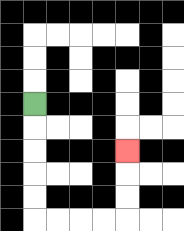{'start': '[1, 4]', 'end': '[5, 6]', 'path_directions': 'D,D,D,D,D,R,R,R,R,U,U,U', 'path_coordinates': '[[1, 4], [1, 5], [1, 6], [1, 7], [1, 8], [1, 9], [2, 9], [3, 9], [4, 9], [5, 9], [5, 8], [5, 7], [5, 6]]'}